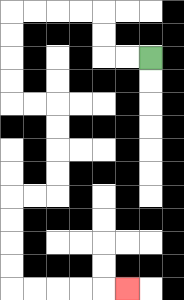{'start': '[6, 2]', 'end': '[5, 12]', 'path_directions': 'L,L,U,U,L,L,L,L,D,D,D,D,R,R,D,D,D,D,L,L,D,D,D,D,R,R,R,R,R', 'path_coordinates': '[[6, 2], [5, 2], [4, 2], [4, 1], [4, 0], [3, 0], [2, 0], [1, 0], [0, 0], [0, 1], [0, 2], [0, 3], [0, 4], [1, 4], [2, 4], [2, 5], [2, 6], [2, 7], [2, 8], [1, 8], [0, 8], [0, 9], [0, 10], [0, 11], [0, 12], [1, 12], [2, 12], [3, 12], [4, 12], [5, 12]]'}